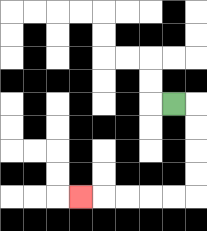{'start': '[7, 4]', 'end': '[3, 8]', 'path_directions': 'R,D,D,D,D,L,L,L,L,L', 'path_coordinates': '[[7, 4], [8, 4], [8, 5], [8, 6], [8, 7], [8, 8], [7, 8], [6, 8], [5, 8], [4, 8], [3, 8]]'}